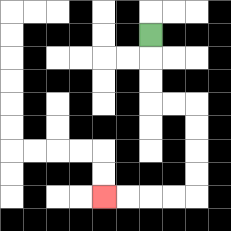{'start': '[6, 1]', 'end': '[4, 8]', 'path_directions': 'D,D,D,R,R,D,D,D,D,L,L,L,L', 'path_coordinates': '[[6, 1], [6, 2], [6, 3], [6, 4], [7, 4], [8, 4], [8, 5], [8, 6], [8, 7], [8, 8], [7, 8], [6, 8], [5, 8], [4, 8]]'}